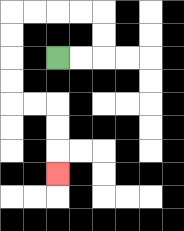{'start': '[2, 2]', 'end': '[2, 7]', 'path_directions': 'R,R,U,U,L,L,L,L,D,D,D,D,R,R,D,D,D', 'path_coordinates': '[[2, 2], [3, 2], [4, 2], [4, 1], [4, 0], [3, 0], [2, 0], [1, 0], [0, 0], [0, 1], [0, 2], [0, 3], [0, 4], [1, 4], [2, 4], [2, 5], [2, 6], [2, 7]]'}